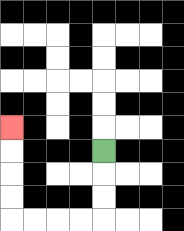{'start': '[4, 6]', 'end': '[0, 5]', 'path_directions': 'D,D,D,L,L,L,L,U,U,U,U', 'path_coordinates': '[[4, 6], [4, 7], [4, 8], [4, 9], [3, 9], [2, 9], [1, 9], [0, 9], [0, 8], [0, 7], [0, 6], [0, 5]]'}